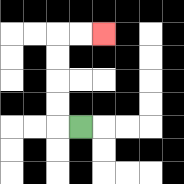{'start': '[3, 5]', 'end': '[4, 1]', 'path_directions': 'L,U,U,U,U,R,R', 'path_coordinates': '[[3, 5], [2, 5], [2, 4], [2, 3], [2, 2], [2, 1], [3, 1], [4, 1]]'}